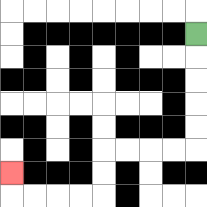{'start': '[8, 1]', 'end': '[0, 7]', 'path_directions': 'D,D,D,D,D,L,L,L,L,D,D,L,L,L,L,U', 'path_coordinates': '[[8, 1], [8, 2], [8, 3], [8, 4], [8, 5], [8, 6], [7, 6], [6, 6], [5, 6], [4, 6], [4, 7], [4, 8], [3, 8], [2, 8], [1, 8], [0, 8], [0, 7]]'}